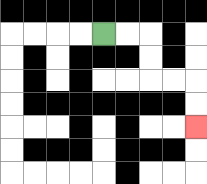{'start': '[4, 1]', 'end': '[8, 5]', 'path_directions': 'R,R,D,D,R,R,D,D', 'path_coordinates': '[[4, 1], [5, 1], [6, 1], [6, 2], [6, 3], [7, 3], [8, 3], [8, 4], [8, 5]]'}